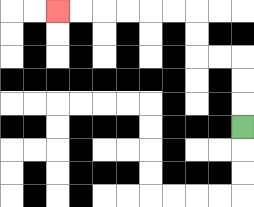{'start': '[10, 5]', 'end': '[2, 0]', 'path_directions': 'U,U,U,L,L,U,U,L,L,L,L,L,L', 'path_coordinates': '[[10, 5], [10, 4], [10, 3], [10, 2], [9, 2], [8, 2], [8, 1], [8, 0], [7, 0], [6, 0], [5, 0], [4, 0], [3, 0], [2, 0]]'}